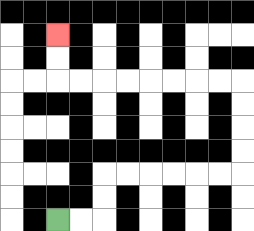{'start': '[2, 9]', 'end': '[2, 1]', 'path_directions': 'R,R,U,U,R,R,R,R,R,R,U,U,U,U,L,L,L,L,L,L,L,L,U,U', 'path_coordinates': '[[2, 9], [3, 9], [4, 9], [4, 8], [4, 7], [5, 7], [6, 7], [7, 7], [8, 7], [9, 7], [10, 7], [10, 6], [10, 5], [10, 4], [10, 3], [9, 3], [8, 3], [7, 3], [6, 3], [5, 3], [4, 3], [3, 3], [2, 3], [2, 2], [2, 1]]'}